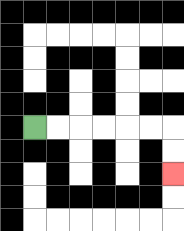{'start': '[1, 5]', 'end': '[7, 7]', 'path_directions': 'R,R,R,R,R,R,D,D', 'path_coordinates': '[[1, 5], [2, 5], [3, 5], [4, 5], [5, 5], [6, 5], [7, 5], [7, 6], [7, 7]]'}